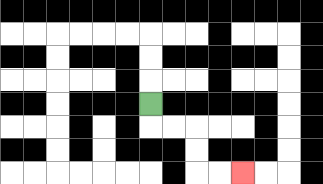{'start': '[6, 4]', 'end': '[10, 7]', 'path_directions': 'D,R,R,D,D,R,R', 'path_coordinates': '[[6, 4], [6, 5], [7, 5], [8, 5], [8, 6], [8, 7], [9, 7], [10, 7]]'}